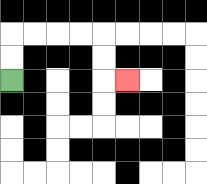{'start': '[0, 3]', 'end': '[5, 3]', 'path_directions': 'U,U,R,R,R,R,D,D,R', 'path_coordinates': '[[0, 3], [0, 2], [0, 1], [1, 1], [2, 1], [3, 1], [4, 1], [4, 2], [4, 3], [5, 3]]'}